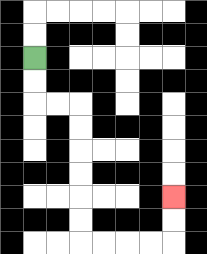{'start': '[1, 2]', 'end': '[7, 8]', 'path_directions': 'D,D,R,R,D,D,D,D,D,D,R,R,R,R,U,U', 'path_coordinates': '[[1, 2], [1, 3], [1, 4], [2, 4], [3, 4], [3, 5], [3, 6], [3, 7], [3, 8], [3, 9], [3, 10], [4, 10], [5, 10], [6, 10], [7, 10], [7, 9], [7, 8]]'}